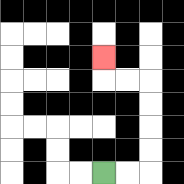{'start': '[4, 7]', 'end': '[4, 2]', 'path_directions': 'R,R,U,U,U,U,L,L,U', 'path_coordinates': '[[4, 7], [5, 7], [6, 7], [6, 6], [6, 5], [6, 4], [6, 3], [5, 3], [4, 3], [4, 2]]'}